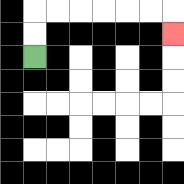{'start': '[1, 2]', 'end': '[7, 1]', 'path_directions': 'U,U,R,R,R,R,R,R,D', 'path_coordinates': '[[1, 2], [1, 1], [1, 0], [2, 0], [3, 0], [4, 0], [5, 0], [6, 0], [7, 0], [7, 1]]'}